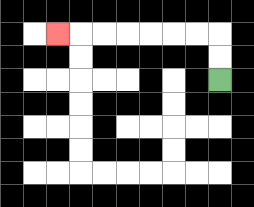{'start': '[9, 3]', 'end': '[2, 1]', 'path_directions': 'U,U,L,L,L,L,L,L,L', 'path_coordinates': '[[9, 3], [9, 2], [9, 1], [8, 1], [7, 1], [6, 1], [5, 1], [4, 1], [3, 1], [2, 1]]'}